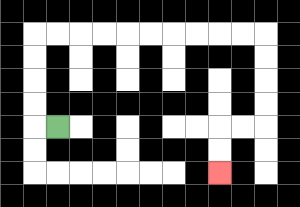{'start': '[2, 5]', 'end': '[9, 7]', 'path_directions': 'L,U,U,U,U,R,R,R,R,R,R,R,R,R,R,D,D,D,D,L,L,D,D', 'path_coordinates': '[[2, 5], [1, 5], [1, 4], [1, 3], [1, 2], [1, 1], [2, 1], [3, 1], [4, 1], [5, 1], [6, 1], [7, 1], [8, 1], [9, 1], [10, 1], [11, 1], [11, 2], [11, 3], [11, 4], [11, 5], [10, 5], [9, 5], [9, 6], [9, 7]]'}